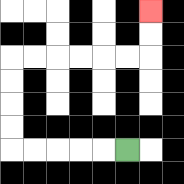{'start': '[5, 6]', 'end': '[6, 0]', 'path_directions': 'L,L,L,L,L,U,U,U,U,R,R,R,R,R,R,U,U', 'path_coordinates': '[[5, 6], [4, 6], [3, 6], [2, 6], [1, 6], [0, 6], [0, 5], [0, 4], [0, 3], [0, 2], [1, 2], [2, 2], [3, 2], [4, 2], [5, 2], [6, 2], [6, 1], [6, 0]]'}